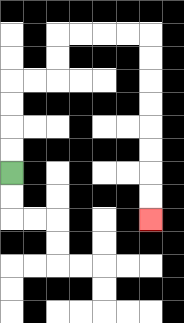{'start': '[0, 7]', 'end': '[6, 9]', 'path_directions': 'U,U,U,U,R,R,U,U,R,R,R,R,D,D,D,D,D,D,D,D', 'path_coordinates': '[[0, 7], [0, 6], [0, 5], [0, 4], [0, 3], [1, 3], [2, 3], [2, 2], [2, 1], [3, 1], [4, 1], [5, 1], [6, 1], [6, 2], [6, 3], [6, 4], [6, 5], [6, 6], [6, 7], [6, 8], [6, 9]]'}